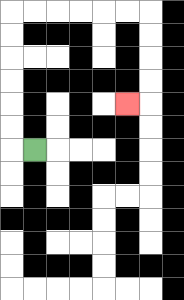{'start': '[1, 6]', 'end': '[5, 4]', 'path_directions': 'L,U,U,U,U,U,U,R,R,R,R,R,R,D,D,D,D,L', 'path_coordinates': '[[1, 6], [0, 6], [0, 5], [0, 4], [0, 3], [0, 2], [0, 1], [0, 0], [1, 0], [2, 0], [3, 0], [4, 0], [5, 0], [6, 0], [6, 1], [6, 2], [6, 3], [6, 4], [5, 4]]'}